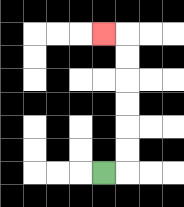{'start': '[4, 7]', 'end': '[4, 1]', 'path_directions': 'R,U,U,U,U,U,U,L', 'path_coordinates': '[[4, 7], [5, 7], [5, 6], [5, 5], [5, 4], [5, 3], [5, 2], [5, 1], [4, 1]]'}